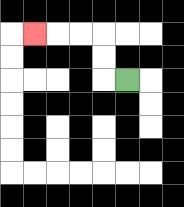{'start': '[5, 3]', 'end': '[1, 1]', 'path_directions': 'L,U,U,L,L,L', 'path_coordinates': '[[5, 3], [4, 3], [4, 2], [4, 1], [3, 1], [2, 1], [1, 1]]'}